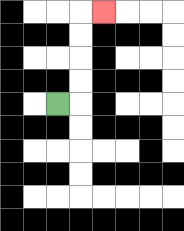{'start': '[2, 4]', 'end': '[4, 0]', 'path_directions': 'R,U,U,U,U,R', 'path_coordinates': '[[2, 4], [3, 4], [3, 3], [3, 2], [3, 1], [3, 0], [4, 0]]'}